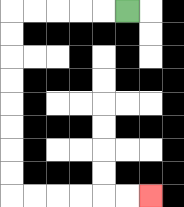{'start': '[5, 0]', 'end': '[6, 8]', 'path_directions': 'L,L,L,L,L,D,D,D,D,D,D,D,D,R,R,R,R,R,R', 'path_coordinates': '[[5, 0], [4, 0], [3, 0], [2, 0], [1, 0], [0, 0], [0, 1], [0, 2], [0, 3], [0, 4], [0, 5], [0, 6], [0, 7], [0, 8], [1, 8], [2, 8], [3, 8], [4, 8], [5, 8], [6, 8]]'}